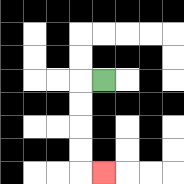{'start': '[4, 3]', 'end': '[4, 7]', 'path_directions': 'L,D,D,D,D,R', 'path_coordinates': '[[4, 3], [3, 3], [3, 4], [3, 5], [3, 6], [3, 7], [4, 7]]'}